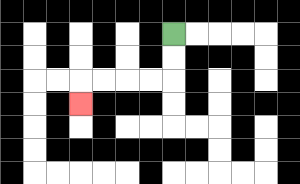{'start': '[7, 1]', 'end': '[3, 4]', 'path_directions': 'D,D,L,L,L,L,D', 'path_coordinates': '[[7, 1], [7, 2], [7, 3], [6, 3], [5, 3], [4, 3], [3, 3], [3, 4]]'}